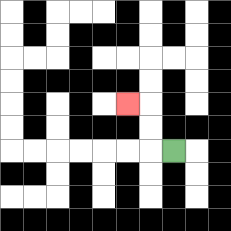{'start': '[7, 6]', 'end': '[5, 4]', 'path_directions': 'L,U,U,L', 'path_coordinates': '[[7, 6], [6, 6], [6, 5], [6, 4], [5, 4]]'}